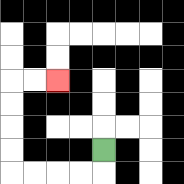{'start': '[4, 6]', 'end': '[2, 3]', 'path_directions': 'D,L,L,L,L,U,U,U,U,R,R', 'path_coordinates': '[[4, 6], [4, 7], [3, 7], [2, 7], [1, 7], [0, 7], [0, 6], [0, 5], [0, 4], [0, 3], [1, 3], [2, 3]]'}